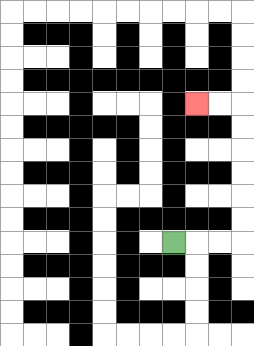{'start': '[7, 10]', 'end': '[8, 4]', 'path_directions': 'R,R,R,U,U,U,U,U,U,L,L', 'path_coordinates': '[[7, 10], [8, 10], [9, 10], [10, 10], [10, 9], [10, 8], [10, 7], [10, 6], [10, 5], [10, 4], [9, 4], [8, 4]]'}